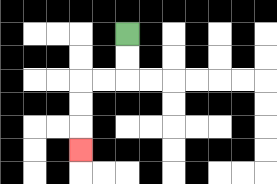{'start': '[5, 1]', 'end': '[3, 6]', 'path_directions': 'D,D,L,L,D,D,D', 'path_coordinates': '[[5, 1], [5, 2], [5, 3], [4, 3], [3, 3], [3, 4], [3, 5], [3, 6]]'}